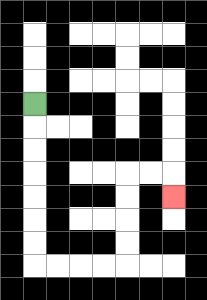{'start': '[1, 4]', 'end': '[7, 8]', 'path_directions': 'D,D,D,D,D,D,D,R,R,R,R,U,U,U,U,R,R,D', 'path_coordinates': '[[1, 4], [1, 5], [1, 6], [1, 7], [1, 8], [1, 9], [1, 10], [1, 11], [2, 11], [3, 11], [4, 11], [5, 11], [5, 10], [5, 9], [5, 8], [5, 7], [6, 7], [7, 7], [7, 8]]'}